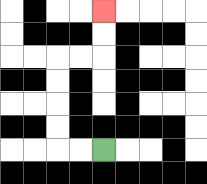{'start': '[4, 6]', 'end': '[4, 0]', 'path_directions': 'L,L,U,U,U,U,R,R,U,U', 'path_coordinates': '[[4, 6], [3, 6], [2, 6], [2, 5], [2, 4], [2, 3], [2, 2], [3, 2], [4, 2], [4, 1], [4, 0]]'}